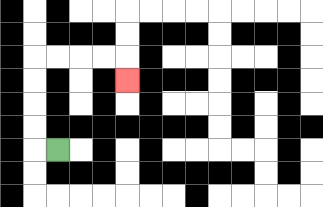{'start': '[2, 6]', 'end': '[5, 3]', 'path_directions': 'L,U,U,U,U,R,R,R,R,D', 'path_coordinates': '[[2, 6], [1, 6], [1, 5], [1, 4], [1, 3], [1, 2], [2, 2], [3, 2], [4, 2], [5, 2], [5, 3]]'}